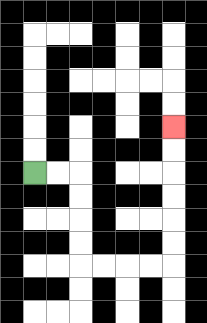{'start': '[1, 7]', 'end': '[7, 5]', 'path_directions': 'R,R,D,D,D,D,R,R,R,R,U,U,U,U,U,U', 'path_coordinates': '[[1, 7], [2, 7], [3, 7], [3, 8], [3, 9], [3, 10], [3, 11], [4, 11], [5, 11], [6, 11], [7, 11], [7, 10], [7, 9], [7, 8], [7, 7], [7, 6], [7, 5]]'}